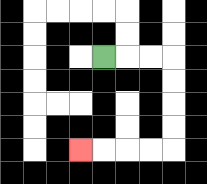{'start': '[4, 2]', 'end': '[3, 6]', 'path_directions': 'R,R,R,D,D,D,D,L,L,L,L', 'path_coordinates': '[[4, 2], [5, 2], [6, 2], [7, 2], [7, 3], [7, 4], [7, 5], [7, 6], [6, 6], [5, 6], [4, 6], [3, 6]]'}